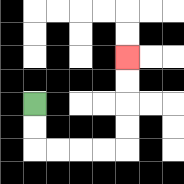{'start': '[1, 4]', 'end': '[5, 2]', 'path_directions': 'D,D,R,R,R,R,U,U,U,U', 'path_coordinates': '[[1, 4], [1, 5], [1, 6], [2, 6], [3, 6], [4, 6], [5, 6], [5, 5], [5, 4], [5, 3], [5, 2]]'}